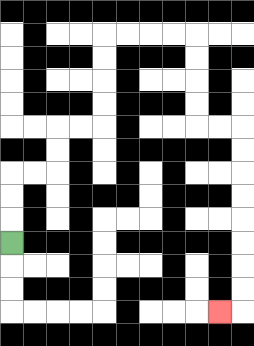{'start': '[0, 10]', 'end': '[9, 13]', 'path_directions': 'U,U,U,R,R,U,U,R,R,U,U,U,U,R,R,R,R,D,D,D,D,R,R,D,D,D,D,D,D,D,D,L', 'path_coordinates': '[[0, 10], [0, 9], [0, 8], [0, 7], [1, 7], [2, 7], [2, 6], [2, 5], [3, 5], [4, 5], [4, 4], [4, 3], [4, 2], [4, 1], [5, 1], [6, 1], [7, 1], [8, 1], [8, 2], [8, 3], [8, 4], [8, 5], [9, 5], [10, 5], [10, 6], [10, 7], [10, 8], [10, 9], [10, 10], [10, 11], [10, 12], [10, 13], [9, 13]]'}